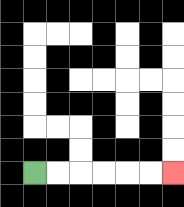{'start': '[1, 7]', 'end': '[7, 7]', 'path_directions': 'R,R,R,R,R,R', 'path_coordinates': '[[1, 7], [2, 7], [3, 7], [4, 7], [5, 7], [6, 7], [7, 7]]'}